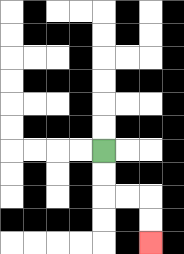{'start': '[4, 6]', 'end': '[6, 10]', 'path_directions': 'D,D,R,R,D,D', 'path_coordinates': '[[4, 6], [4, 7], [4, 8], [5, 8], [6, 8], [6, 9], [6, 10]]'}